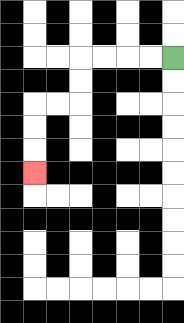{'start': '[7, 2]', 'end': '[1, 7]', 'path_directions': 'L,L,L,L,D,D,L,L,D,D,D', 'path_coordinates': '[[7, 2], [6, 2], [5, 2], [4, 2], [3, 2], [3, 3], [3, 4], [2, 4], [1, 4], [1, 5], [1, 6], [1, 7]]'}